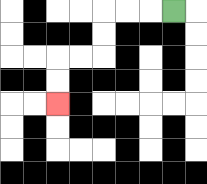{'start': '[7, 0]', 'end': '[2, 4]', 'path_directions': 'L,L,L,D,D,L,L,D,D', 'path_coordinates': '[[7, 0], [6, 0], [5, 0], [4, 0], [4, 1], [4, 2], [3, 2], [2, 2], [2, 3], [2, 4]]'}